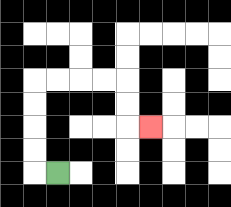{'start': '[2, 7]', 'end': '[6, 5]', 'path_directions': 'L,U,U,U,U,R,R,R,R,D,D,R', 'path_coordinates': '[[2, 7], [1, 7], [1, 6], [1, 5], [1, 4], [1, 3], [2, 3], [3, 3], [4, 3], [5, 3], [5, 4], [5, 5], [6, 5]]'}